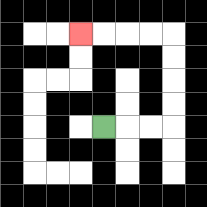{'start': '[4, 5]', 'end': '[3, 1]', 'path_directions': 'R,R,R,U,U,U,U,L,L,L,L', 'path_coordinates': '[[4, 5], [5, 5], [6, 5], [7, 5], [7, 4], [7, 3], [7, 2], [7, 1], [6, 1], [5, 1], [4, 1], [3, 1]]'}